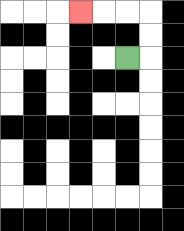{'start': '[5, 2]', 'end': '[3, 0]', 'path_directions': 'R,U,U,L,L,L', 'path_coordinates': '[[5, 2], [6, 2], [6, 1], [6, 0], [5, 0], [4, 0], [3, 0]]'}